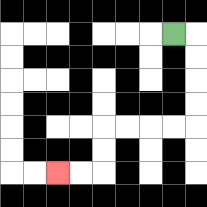{'start': '[7, 1]', 'end': '[2, 7]', 'path_directions': 'R,D,D,D,D,L,L,L,L,D,D,L,L', 'path_coordinates': '[[7, 1], [8, 1], [8, 2], [8, 3], [8, 4], [8, 5], [7, 5], [6, 5], [5, 5], [4, 5], [4, 6], [4, 7], [3, 7], [2, 7]]'}